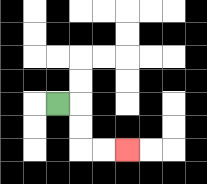{'start': '[2, 4]', 'end': '[5, 6]', 'path_directions': 'R,D,D,R,R', 'path_coordinates': '[[2, 4], [3, 4], [3, 5], [3, 6], [4, 6], [5, 6]]'}